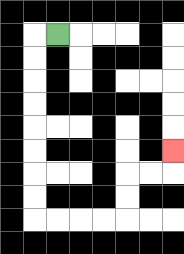{'start': '[2, 1]', 'end': '[7, 6]', 'path_directions': 'L,D,D,D,D,D,D,D,D,R,R,R,R,U,U,R,R,U', 'path_coordinates': '[[2, 1], [1, 1], [1, 2], [1, 3], [1, 4], [1, 5], [1, 6], [1, 7], [1, 8], [1, 9], [2, 9], [3, 9], [4, 9], [5, 9], [5, 8], [5, 7], [6, 7], [7, 7], [7, 6]]'}